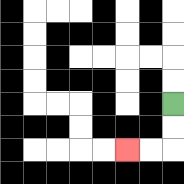{'start': '[7, 4]', 'end': '[5, 6]', 'path_directions': 'D,D,L,L', 'path_coordinates': '[[7, 4], [7, 5], [7, 6], [6, 6], [5, 6]]'}